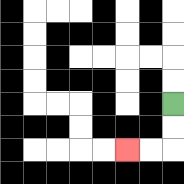{'start': '[7, 4]', 'end': '[5, 6]', 'path_directions': 'D,D,L,L', 'path_coordinates': '[[7, 4], [7, 5], [7, 6], [6, 6], [5, 6]]'}